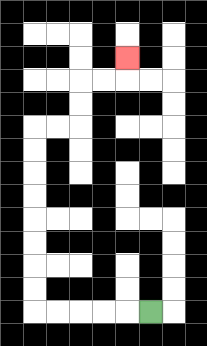{'start': '[6, 13]', 'end': '[5, 2]', 'path_directions': 'L,L,L,L,L,U,U,U,U,U,U,U,U,R,R,U,U,R,R,U', 'path_coordinates': '[[6, 13], [5, 13], [4, 13], [3, 13], [2, 13], [1, 13], [1, 12], [1, 11], [1, 10], [1, 9], [1, 8], [1, 7], [1, 6], [1, 5], [2, 5], [3, 5], [3, 4], [3, 3], [4, 3], [5, 3], [5, 2]]'}